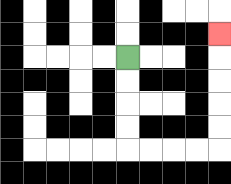{'start': '[5, 2]', 'end': '[9, 1]', 'path_directions': 'D,D,D,D,R,R,R,R,U,U,U,U,U', 'path_coordinates': '[[5, 2], [5, 3], [5, 4], [5, 5], [5, 6], [6, 6], [7, 6], [8, 6], [9, 6], [9, 5], [9, 4], [9, 3], [9, 2], [9, 1]]'}